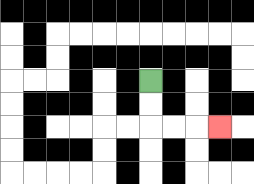{'start': '[6, 3]', 'end': '[9, 5]', 'path_directions': 'D,D,R,R,R', 'path_coordinates': '[[6, 3], [6, 4], [6, 5], [7, 5], [8, 5], [9, 5]]'}